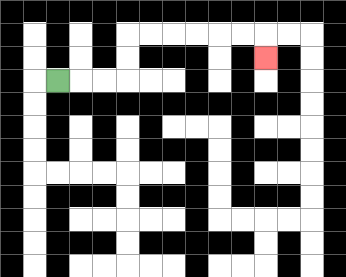{'start': '[2, 3]', 'end': '[11, 2]', 'path_directions': 'R,R,R,U,U,R,R,R,R,R,R,D', 'path_coordinates': '[[2, 3], [3, 3], [4, 3], [5, 3], [5, 2], [5, 1], [6, 1], [7, 1], [8, 1], [9, 1], [10, 1], [11, 1], [11, 2]]'}